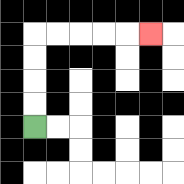{'start': '[1, 5]', 'end': '[6, 1]', 'path_directions': 'U,U,U,U,R,R,R,R,R', 'path_coordinates': '[[1, 5], [1, 4], [1, 3], [1, 2], [1, 1], [2, 1], [3, 1], [4, 1], [5, 1], [6, 1]]'}